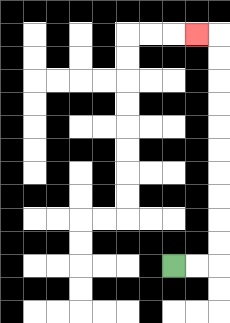{'start': '[7, 11]', 'end': '[8, 1]', 'path_directions': 'R,R,U,U,U,U,U,U,U,U,U,U,L', 'path_coordinates': '[[7, 11], [8, 11], [9, 11], [9, 10], [9, 9], [9, 8], [9, 7], [9, 6], [9, 5], [9, 4], [9, 3], [9, 2], [9, 1], [8, 1]]'}